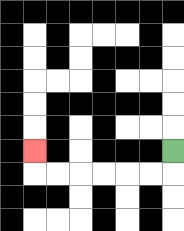{'start': '[7, 6]', 'end': '[1, 6]', 'path_directions': 'D,L,L,L,L,L,L,U', 'path_coordinates': '[[7, 6], [7, 7], [6, 7], [5, 7], [4, 7], [3, 7], [2, 7], [1, 7], [1, 6]]'}